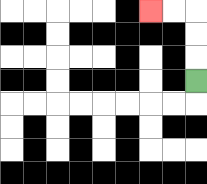{'start': '[8, 3]', 'end': '[6, 0]', 'path_directions': 'U,U,U,L,L', 'path_coordinates': '[[8, 3], [8, 2], [8, 1], [8, 0], [7, 0], [6, 0]]'}